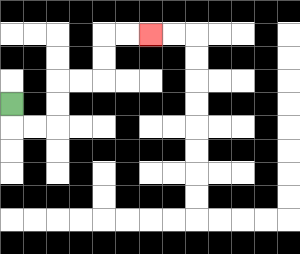{'start': '[0, 4]', 'end': '[6, 1]', 'path_directions': 'D,R,R,U,U,R,R,U,U,R,R', 'path_coordinates': '[[0, 4], [0, 5], [1, 5], [2, 5], [2, 4], [2, 3], [3, 3], [4, 3], [4, 2], [4, 1], [5, 1], [6, 1]]'}